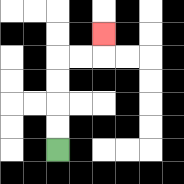{'start': '[2, 6]', 'end': '[4, 1]', 'path_directions': 'U,U,U,U,R,R,U', 'path_coordinates': '[[2, 6], [2, 5], [2, 4], [2, 3], [2, 2], [3, 2], [4, 2], [4, 1]]'}